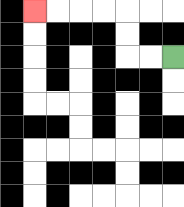{'start': '[7, 2]', 'end': '[1, 0]', 'path_directions': 'L,L,U,U,L,L,L,L', 'path_coordinates': '[[7, 2], [6, 2], [5, 2], [5, 1], [5, 0], [4, 0], [3, 0], [2, 0], [1, 0]]'}